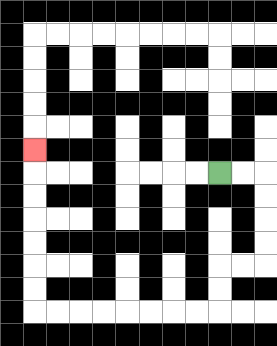{'start': '[9, 7]', 'end': '[1, 6]', 'path_directions': 'R,R,D,D,D,D,L,L,D,D,L,L,L,L,L,L,L,L,U,U,U,U,U,U,U', 'path_coordinates': '[[9, 7], [10, 7], [11, 7], [11, 8], [11, 9], [11, 10], [11, 11], [10, 11], [9, 11], [9, 12], [9, 13], [8, 13], [7, 13], [6, 13], [5, 13], [4, 13], [3, 13], [2, 13], [1, 13], [1, 12], [1, 11], [1, 10], [1, 9], [1, 8], [1, 7], [1, 6]]'}